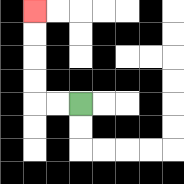{'start': '[3, 4]', 'end': '[1, 0]', 'path_directions': 'L,L,U,U,U,U', 'path_coordinates': '[[3, 4], [2, 4], [1, 4], [1, 3], [1, 2], [1, 1], [1, 0]]'}